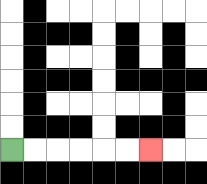{'start': '[0, 6]', 'end': '[6, 6]', 'path_directions': 'R,R,R,R,R,R', 'path_coordinates': '[[0, 6], [1, 6], [2, 6], [3, 6], [4, 6], [5, 6], [6, 6]]'}